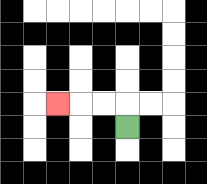{'start': '[5, 5]', 'end': '[2, 4]', 'path_directions': 'U,L,L,L', 'path_coordinates': '[[5, 5], [5, 4], [4, 4], [3, 4], [2, 4]]'}